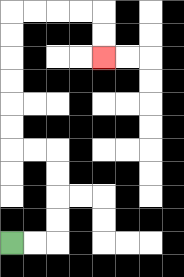{'start': '[0, 10]', 'end': '[4, 2]', 'path_directions': 'R,R,U,U,U,U,L,L,U,U,U,U,U,U,R,R,R,R,D,D', 'path_coordinates': '[[0, 10], [1, 10], [2, 10], [2, 9], [2, 8], [2, 7], [2, 6], [1, 6], [0, 6], [0, 5], [0, 4], [0, 3], [0, 2], [0, 1], [0, 0], [1, 0], [2, 0], [3, 0], [4, 0], [4, 1], [4, 2]]'}